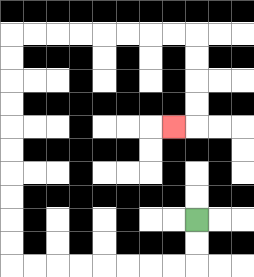{'start': '[8, 9]', 'end': '[7, 5]', 'path_directions': 'D,D,L,L,L,L,L,L,L,L,U,U,U,U,U,U,U,U,U,U,R,R,R,R,R,R,R,R,D,D,D,D,L', 'path_coordinates': '[[8, 9], [8, 10], [8, 11], [7, 11], [6, 11], [5, 11], [4, 11], [3, 11], [2, 11], [1, 11], [0, 11], [0, 10], [0, 9], [0, 8], [0, 7], [0, 6], [0, 5], [0, 4], [0, 3], [0, 2], [0, 1], [1, 1], [2, 1], [3, 1], [4, 1], [5, 1], [6, 1], [7, 1], [8, 1], [8, 2], [8, 3], [8, 4], [8, 5], [7, 5]]'}